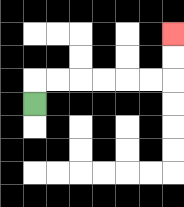{'start': '[1, 4]', 'end': '[7, 1]', 'path_directions': 'U,R,R,R,R,R,R,U,U', 'path_coordinates': '[[1, 4], [1, 3], [2, 3], [3, 3], [4, 3], [5, 3], [6, 3], [7, 3], [7, 2], [7, 1]]'}